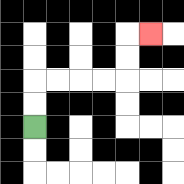{'start': '[1, 5]', 'end': '[6, 1]', 'path_directions': 'U,U,R,R,R,R,U,U,R', 'path_coordinates': '[[1, 5], [1, 4], [1, 3], [2, 3], [3, 3], [4, 3], [5, 3], [5, 2], [5, 1], [6, 1]]'}